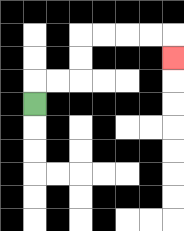{'start': '[1, 4]', 'end': '[7, 2]', 'path_directions': 'U,R,R,U,U,R,R,R,R,D', 'path_coordinates': '[[1, 4], [1, 3], [2, 3], [3, 3], [3, 2], [3, 1], [4, 1], [5, 1], [6, 1], [7, 1], [7, 2]]'}